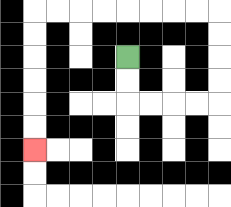{'start': '[5, 2]', 'end': '[1, 6]', 'path_directions': 'D,D,R,R,R,R,U,U,U,U,L,L,L,L,L,L,L,L,D,D,D,D,D,D', 'path_coordinates': '[[5, 2], [5, 3], [5, 4], [6, 4], [7, 4], [8, 4], [9, 4], [9, 3], [9, 2], [9, 1], [9, 0], [8, 0], [7, 0], [6, 0], [5, 0], [4, 0], [3, 0], [2, 0], [1, 0], [1, 1], [1, 2], [1, 3], [1, 4], [1, 5], [1, 6]]'}